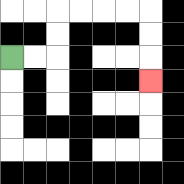{'start': '[0, 2]', 'end': '[6, 3]', 'path_directions': 'R,R,U,U,R,R,R,R,D,D,D', 'path_coordinates': '[[0, 2], [1, 2], [2, 2], [2, 1], [2, 0], [3, 0], [4, 0], [5, 0], [6, 0], [6, 1], [6, 2], [6, 3]]'}